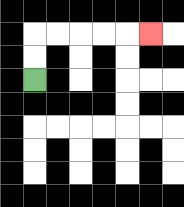{'start': '[1, 3]', 'end': '[6, 1]', 'path_directions': 'U,U,R,R,R,R,R', 'path_coordinates': '[[1, 3], [1, 2], [1, 1], [2, 1], [3, 1], [4, 1], [5, 1], [6, 1]]'}